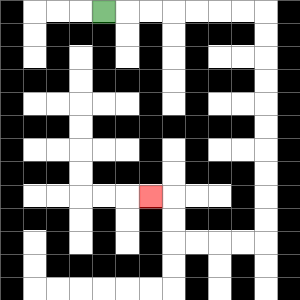{'start': '[4, 0]', 'end': '[6, 8]', 'path_directions': 'R,R,R,R,R,R,R,D,D,D,D,D,D,D,D,D,D,L,L,L,L,U,U,L', 'path_coordinates': '[[4, 0], [5, 0], [6, 0], [7, 0], [8, 0], [9, 0], [10, 0], [11, 0], [11, 1], [11, 2], [11, 3], [11, 4], [11, 5], [11, 6], [11, 7], [11, 8], [11, 9], [11, 10], [10, 10], [9, 10], [8, 10], [7, 10], [7, 9], [7, 8], [6, 8]]'}